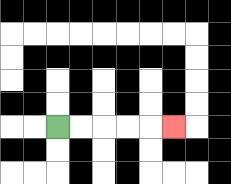{'start': '[2, 5]', 'end': '[7, 5]', 'path_directions': 'R,R,R,R,R', 'path_coordinates': '[[2, 5], [3, 5], [4, 5], [5, 5], [6, 5], [7, 5]]'}